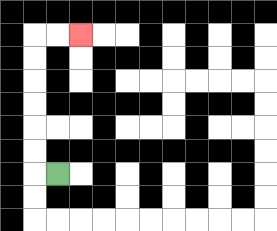{'start': '[2, 7]', 'end': '[3, 1]', 'path_directions': 'L,U,U,U,U,U,U,R,R', 'path_coordinates': '[[2, 7], [1, 7], [1, 6], [1, 5], [1, 4], [1, 3], [1, 2], [1, 1], [2, 1], [3, 1]]'}